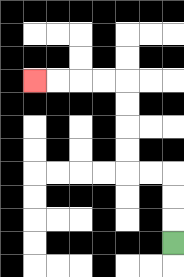{'start': '[7, 10]', 'end': '[1, 3]', 'path_directions': 'U,U,U,L,L,U,U,U,U,L,L,L,L', 'path_coordinates': '[[7, 10], [7, 9], [7, 8], [7, 7], [6, 7], [5, 7], [5, 6], [5, 5], [5, 4], [5, 3], [4, 3], [3, 3], [2, 3], [1, 3]]'}